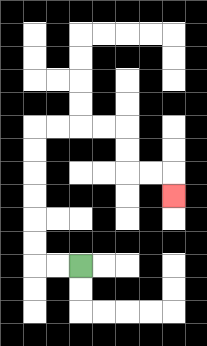{'start': '[3, 11]', 'end': '[7, 8]', 'path_directions': 'L,L,U,U,U,U,U,U,R,R,R,R,D,D,R,R,D', 'path_coordinates': '[[3, 11], [2, 11], [1, 11], [1, 10], [1, 9], [1, 8], [1, 7], [1, 6], [1, 5], [2, 5], [3, 5], [4, 5], [5, 5], [5, 6], [5, 7], [6, 7], [7, 7], [7, 8]]'}